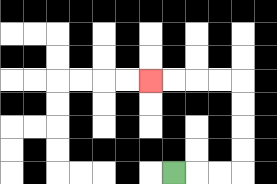{'start': '[7, 7]', 'end': '[6, 3]', 'path_directions': 'R,R,R,U,U,U,U,L,L,L,L', 'path_coordinates': '[[7, 7], [8, 7], [9, 7], [10, 7], [10, 6], [10, 5], [10, 4], [10, 3], [9, 3], [8, 3], [7, 3], [6, 3]]'}